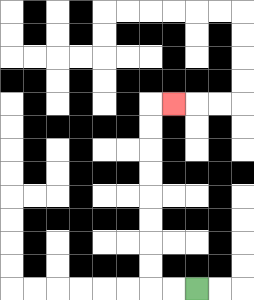{'start': '[8, 12]', 'end': '[7, 4]', 'path_directions': 'L,L,U,U,U,U,U,U,U,U,R', 'path_coordinates': '[[8, 12], [7, 12], [6, 12], [6, 11], [6, 10], [6, 9], [6, 8], [6, 7], [6, 6], [6, 5], [6, 4], [7, 4]]'}